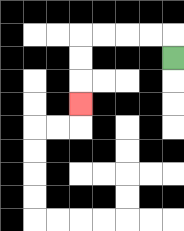{'start': '[7, 2]', 'end': '[3, 4]', 'path_directions': 'U,L,L,L,L,D,D,D', 'path_coordinates': '[[7, 2], [7, 1], [6, 1], [5, 1], [4, 1], [3, 1], [3, 2], [3, 3], [3, 4]]'}